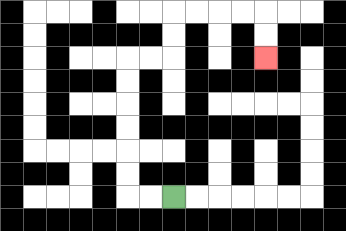{'start': '[7, 8]', 'end': '[11, 2]', 'path_directions': 'L,L,U,U,U,U,U,U,R,R,U,U,R,R,R,R,D,D', 'path_coordinates': '[[7, 8], [6, 8], [5, 8], [5, 7], [5, 6], [5, 5], [5, 4], [5, 3], [5, 2], [6, 2], [7, 2], [7, 1], [7, 0], [8, 0], [9, 0], [10, 0], [11, 0], [11, 1], [11, 2]]'}